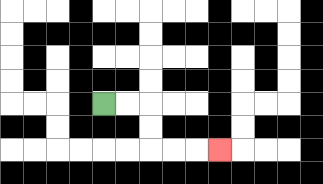{'start': '[4, 4]', 'end': '[9, 6]', 'path_directions': 'R,R,D,D,R,R,R', 'path_coordinates': '[[4, 4], [5, 4], [6, 4], [6, 5], [6, 6], [7, 6], [8, 6], [9, 6]]'}